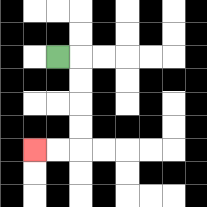{'start': '[2, 2]', 'end': '[1, 6]', 'path_directions': 'R,D,D,D,D,L,L', 'path_coordinates': '[[2, 2], [3, 2], [3, 3], [3, 4], [3, 5], [3, 6], [2, 6], [1, 6]]'}